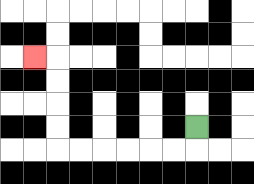{'start': '[8, 5]', 'end': '[1, 2]', 'path_directions': 'D,L,L,L,L,L,L,U,U,U,U,L', 'path_coordinates': '[[8, 5], [8, 6], [7, 6], [6, 6], [5, 6], [4, 6], [3, 6], [2, 6], [2, 5], [2, 4], [2, 3], [2, 2], [1, 2]]'}